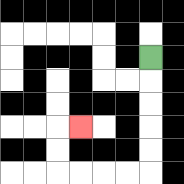{'start': '[6, 2]', 'end': '[3, 5]', 'path_directions': 'D,D,D,D,D,L,L,L,L,U,U,R', 'path_coordinates': '[[6, 2], [6, 3], [6, 4], [6, 5], [6, 6], [6, 7], [5, 7], [4, 7], [3, 7], [2, 7], [2, 6], [2, 5], [3, 5]]'}